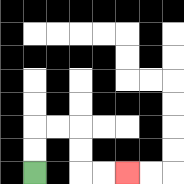{'start': '[1, 7]', 'end': '[5, 7]', 'path_directions': 'U,U,R,R,D,D,R,R', 'path_coordinates': '[[1, 7], [1, 6], [1, 5], [2, 5], [3, 5], [3, 6], [3, 7], [4, 7], [5, 7]]'}